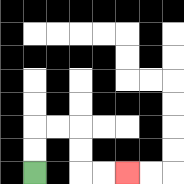{'start': '[1, 7]', 'end': '[5, 7]', 'path_directions': 'U,U,R,R,D,D,R,R', 'path_coordinates': '[[1, 7], [1, 6], [1, 5], [2, 5], [3, 5], [3, 6], [3, 7], [4, 7], [5, 7]]'}